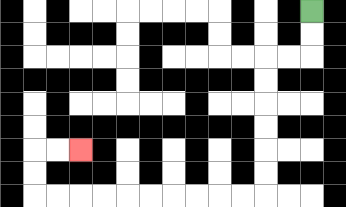{'start': '[13, 0]', 'end': '[3, 6]', 'path_directions': 'D,D,L,L,D,D,D,D,D,D,L,L,L,L,L,L,L,L,L,L,U,U,R,R', 'path_coordinates': '[[13, 0], [13, 1], [13, 2], [12, 2], [11, 2], [11, 3], [11, 4], [11, 5], [11, 6], [11, 7], [11, 8], [10, 8], [9, 8], [8, 8], [7, 8], [6, 8], [5, 8], [4, 8], [3, 8], [2, 8], [1, 8], [1, 7], [1, 6], [2, 6], [3, 6]]'}